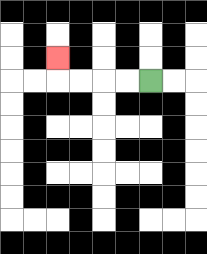{'start': '[6, 3]', 'end': '[2, 2]', 'path_directions': 'L,L,L,L,U', 'path_coordinates': '[[6, 3], [5, 3], [4, 3], [3, 3], [2, 3], [2, 2]]'}